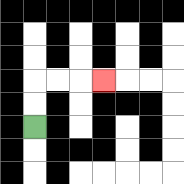{'start': '[1, 5]', 'end': '[4, 3]', 'path_directions': 'U,U,R,R,R', 'path_coordinates': '[[1, 5], [1, 4], [1, 3], [2, 3], [3, 3], [4, 3]]'}